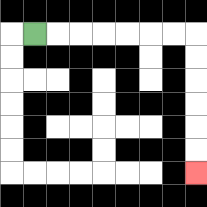{'start': '[1, 1]', 'end': '[8, 7]', 'path_directions': 'R,R,R,R,R,R,R,D,D,D,D,D,D', 'path_coordinates': '[[1, 1], [2, 1], [3, 1], [4, 1], [5, 1], [6, 1], [7, 1], [8, 1], [8, 2], [8, 3], [8, 4], [8, 5], [8, 6], [8, 7]]'}